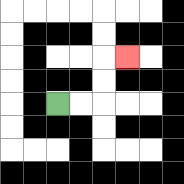{'start': '[2, 4]', 'end': '[5, 2]', 'path_directions': 'R,R,U,U,R', 'path_coordinates': '[[2, 4], [3, 4], [4, 4], [4, 3], [4, 2], [5, 2]]'}